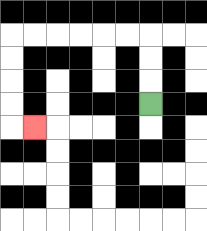{'start': '[6, 4]', 'end': '[1, 5]', 'path_directions': 'U,U,U,L,L,L,L,L,L,D,D,D,D,R', 'path_coordinates': '[[6, 4], [6, 3], [6, 2], [6, 1], [5, 1], [4, 1], [3, 1], [2, 1], [1, 1], [0, 1], [0, 2], [0, 3], [0, 4], [0, 5], [1, 5]]'}